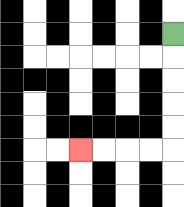{'start': '[7, 1]', 'end': '[3, 6]', 'path_directions': 'D,D,D,D,D,L,L,L,L', 'path_coordinates': '[[7, 1], [7, 2], [7, 3], [7, 4], [7, 5], [7, 6], [6, 6], [5, 6], [4, 6], [3, 6]]'}